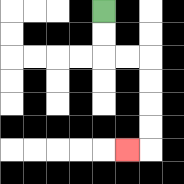{'start': '[4, 0]', 'end': '[5, 6]', 'path_directions': 'D,D,R,R,D,D,D,D,L', 'path_coordinates': '[[4, 0], [4, 1], [4, 2], [5, 2], [6, 2], [6, 3], [6, 4], [6, 5], [6, 6], [5, 6]]'}